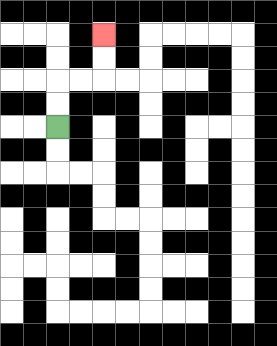{'start': '[2, 5]', 'end': '[4, 1]', 'path_directions': 'U,U,R,R,U,U', 'path_coordinates': '[[2, 5], [2, 4], [2, 3], [3, 3], [4, 3], [4, 2], [4, 1]]'}